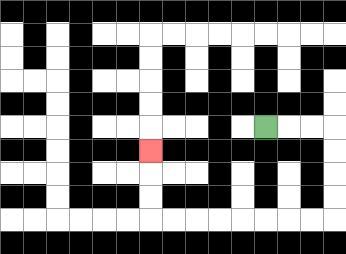{'start': '[11, 5]', 'end': '[6, 6]', 'path_directions': 'R,R,R,D,D,D,D,L,L,L,L,L,L,L,L,U,U,U', 'path_coordinates': '[[11, 5], [12, 5], [13, 5], [14, 5], [14, 6], [14, 7], [14, 8], [14, 9], [13, 9], [12, 9], [11, 9], [10, 9], [9, 9], [8, 9], [7, 9], [6, 9], [6, 8], [6, 7], [6, 6]]'}